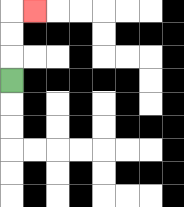{'start': '[0, 3]', 'end': '[1, 0]', 'path_directions': 'U,U,U,R', 'path_coordinates': '[[0, 3], [0, 2], [0, 1], [0, 0], [1, 0]]'}